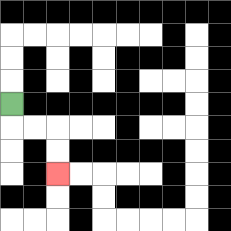{'start': '[0, 4]', 'end': '[2, 7]', 'path_directions': 'D,R,R,D,D', 'path_coordinates': '[[0, 4], [0, 5], [1, 5], [2, 5], [2, 6], [2, 7]]'}